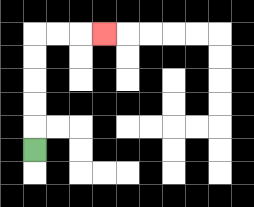{'start': '[1, 6]', 'end': '[4, 1]', 'path_directions': 'U,U,U,U,U,R,R,R', 'path_coordinates': '[[1, 6], [1, 5], [1, 4], [1, 3], [1, 2], [1, 1], [2, 1], [3, 1], [4, 1]]'}